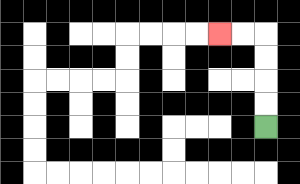{'start': '[11, 5]', 'end': '[9, 1]', 'path_directions': 'U,U,U,U,L,L', 'path_coordinates': '[[11, 5], [11, 4], [11, 3], [11, 2], [11, 1], [10, 1], [9, 1]]'}